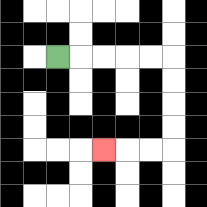{'start': '[2, 2]', 'end': '[4, 6]', 'path_directions': 'R,R,R,R,R,D,D,D,D,L,L,L', 'path_coordinates': '[[2, 2], [3, 2], [4, 2], [5, 2], [6, 2], [7, 2], [7, 3], [7, 4], [7, 5], [7, 6], [6, 6], [5, 6], [4, 6]]'}